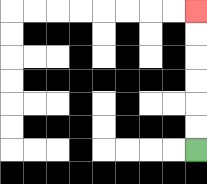{'start': '[8, 6]', 'end': '[8, 0]', 'path_directions': 'U,U,U,U,U,U', 'path_coordinates': '[[8, 6], [8, 5], [8, 4], [8, 3], [8, 2], [8, 1], [8, 0]]'}